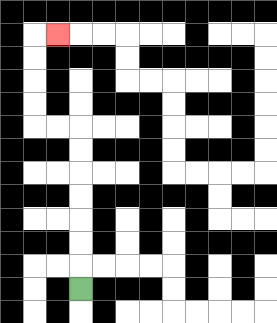{'start': '[3, 12]', 'end': '[2, 1]', 'path_directions': 'U,U,U,U,U,U,U,L,L,U,U,U,U,R', 'path_coordinates': '[[3, 12], [3, 11], [3, 10], [3, 9], [3, 8], [3, 7], [3, 6], [3, 5], [2, 5], [1, 5], [1, 4], [1, 3], [1, 2], [1, 1], [2, 1]]'}